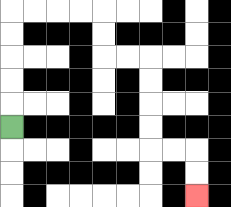{'start': '[0, 5]', 'end': '[8, 8]', 'path_directions': 'U,U,U,U,U,R,R,R,R,D,D,R,R,D,D,D,D,R,R,D,D', 'path_coordinates': '[[0, 5], [0, 4], [0, 3], [0, 2], [0, 1], [0, 0], [1, 0], [2, 0], [3, 0], [4, 0], [4, 1], [4, 2], [5, 2], [6, 2], [6, 3], [6, 4], [6, 5], [6, 6], [7, 6], [8, 6], [8, 7], [8, 8]]'}